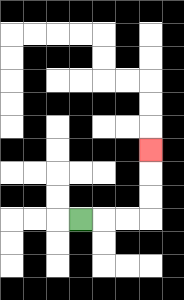{'start': '[3, 9]', 'end': '[6, 6]', 'path_directions': 'R,R,R,U,U,U', 'path_coordinates': '[[3, 9], [4, 9], [5, 9], [6, 9], [6, 8], [6, 7], [6, 6]]'}